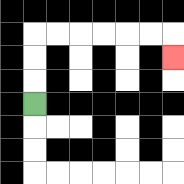{'start': '[1, 4]', 'end': '[7, 2]', 'path_directions': 'U,U,U,R,R,R,R,R,R,D', 'path_coordinates': '[[1, 4], [1, 3], [1, 2], [1, 1], [2, 1], [3, 1], [4, 1], [5, 1], [6, 1], [7, 1], [7, 2]]'}